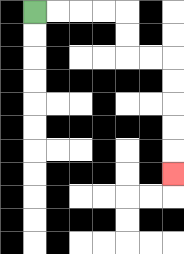{'start': '[1, 0]', 'end': '[7, 7]', 'path_directions': 'R,R,R,R,D,D,R,R,D,D,D,D,D', 'path_coordinates': '[[1, 0], [2, 0], [3, 0], [4, 0], [5, 0], [5, 1], [5, 2], [6, 2], [7, 2], [7, 3], [7, 4], [7, 5], [7, 6], [7, 7]]'}